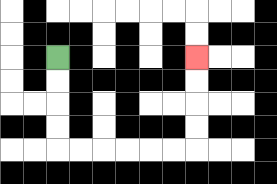{'start': '[2, 2]', 'end': '[8, 2]', 'path_directions': 'D,D,D,D,R,R,R,R,R,R,U,U,U,U', 'path_coordinates': '[[2, 2], [2, 3], [2, 4], [2, 5], [2, 6], [3, 6], [4, 6], [5, 6], [6, 6], [7, 6], [8, 6], [8, 5], [8, 4], [8, 3], [8, 2]]'}